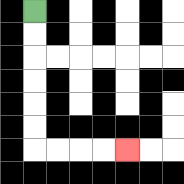{'start': '[1, 0]', 'end': '[5, 6]', 'path_directions': 'D,D,D,D,D,D,R,R,R,R', 'path_coordinates': '[[1, 0], [1, 1], [1, 2], [1, 3], [1, 4], [1, 5], [1, 6], [2, 6], [3, 6], [4, 6], [5, 6]]'}